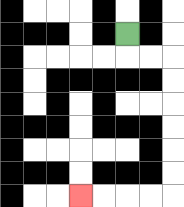{'start': '[5, 1]', 'end': '[3, 8]', 'path_directions': 'D,R,R,D,D,D,D,D,D,L,L,L,L', 'path_coordinates': '[[5, 1], [5, 2], [6, 2], [7, 2], [7, 3], [7, 4], [7, 5], [7, 6], [7, 7], [7, 8], [6, 8], [5, 8], [4, 8], [3, 8]]'}